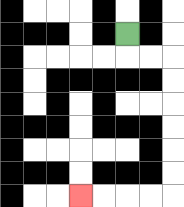{'start': '[5, 1]', 'end': '[3, 8]', 'path_directions': 'D,R,R,D,D,D,D,D,D,L,L,L,L', 'path_coordinates': '[[5, 1], [5, 2], [6, 2], [7, 2], [7, 3], [7, 4], [7, 5], [7, 6], [7, 7], [7, 8], [6, 8], [5, 8], [4, 8], [3, 8]]'}